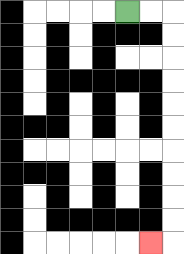{'start': '[5, 0]', 'end': '[6, 10]', 'path_directions': 'R,R,D,D,D,D,D,D,D,D,D,D,L', 'path_coordinates': '[[5, 0], [6, 0], [7, 0], [7, 1], [7, 2], [7, 3], [7, 4], [7, 5], [7, 6], [7, 7], [7, 8], [7, 9], [7, 10], [6, 10]]'}